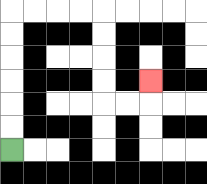{'start': '[0, 6]', 'end': '[6, 3]', 'path_directions': 'U,U,U,U,U,U,R,R,R,R,D,D,D,D,R,R,U', 'path_coordinates': '[[0, 6], [0, 5], [0, 4], [0, 3], [0, 2], [0, 1], [0, 0], [1, 0], [2, 0], [3, 0], [4, 0], [4, 1], [4, 2], [4, 3], [4, 4], [5, 4], [6, 4], [6, 3]]'}